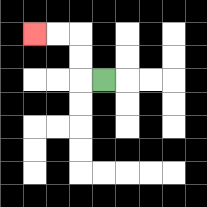{'start': '[4, 3]', 'end': '[1, 1]', 'path_directions': 'L,U,U,L,L', 'path_coordinates': '[[4, 3], [3, 3], [3, 2], [3, 1], [2, 1], [1, 1]]'}